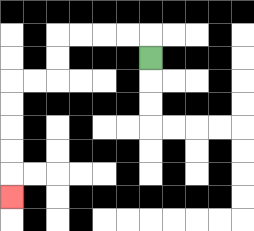{'start': '[6, 2]', 'end': '[0, 8]', 'path_directions': 'U,L,L,L,L,D,D,L,L,D,D,D,D,D', 'path_coordinates': '[[6, 2], [6, 1], [5, 1], [4, 1], [3, 1], [2, 1], [2, 2], [2, 3], [1, 3], [0, 3], [0, 4], [0, 5], [0, 6], [0, 7], [0, 8]]'}